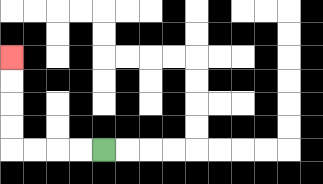{'start': '[4, 6]', 'end': '[0, 2]', 'path_directions': 'L,L,L,L,U,U,U,U', 'path_coordinates': '[[4, 6], [3, 6], [2, 6], [1, 6], [0, 6], [0, 5], [0, 4], [0, 3], [0, 2]]'}